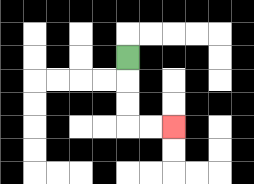{'start': '[5, 2]', 'end': '[7, 5]', 'path_directions': 'D,D,D,R,R', 'path_coordinates': '[[5, 2], [5, 3], [5, 4], [5, 5], [6, 5], [7, 5]]'}